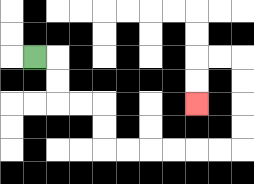{'start': '[1, 2]', 'end': '[8, 4]', 'path_directions': 'R,D,D,R,R,D,D,R,R,R,R,R,R,U,U,U,U,L,L,D,D', 'path_coordinates': '[[1, 2], [2, 2], [2, 3], [2, 4], [3, 4], [4, 4], [4, 5], [4, 6], [5, 6], [6, 6], [7, 6], [8, 6], [9, 6], [10, 6], [10, 5], [10, 4], [10, 3], [10, 2], [9, 2], [8, 2], [8, 3], [8, 4]]'}